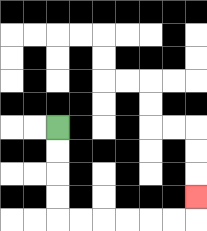{'start': '[2, 5]', 'end': '[8, 8]', 'path_directions': 'D,D,D,D,R,R,R,R,R,R,U', 'path_coordinates': '[[2, 5], [2, 6], [2, 7], [2, 8], [2, 9], [3, 9], [4, 9], [5, 9], [6, 9], [7, 9], [8, 9], [8, 8]]'}